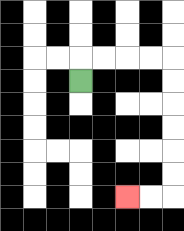{'start': '[3, 3]', 'end': '[5, 8]', 'path_directions': 'U,R,R,R,R,D,D,D,D,D,D,L,L', 'path_coordinates': '[[3, 3], [3, 2], [4, 2], [5, 2], [6, 2], [7, 2], [7, 3], [7, 4], [7, 5], [7, 6], [7, 7], [7, 8], [6, 8], [5, 8]]'}